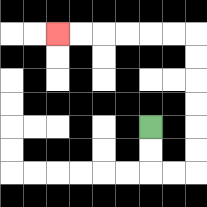{'start': '[6, 5]', 'end': '[2, 1]', 'path_directions': 'D,D,R,R,U,U,U,U,U,U,L,L,L,L,L,L', 'path_coordinates': '[[6, 5], [6, 6], [6, 7], [7, 7], [8, 7], [8, 6], [8, 5], [8, 4], [8, 3], [8, 2], [8, 1], [7, 1], [6, 1], [5, 1], [4, 1], [3, 1], [2, 1]]'}